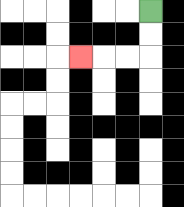{'start': '[6, 0]', 'end': '[3, 2]', 'path_directions': 'D,D,L,L,L', 'path_coordinates': '[[6, 0], [6, 1], [6, 2], [5, 2], [4, 2], [3, 2]]'}